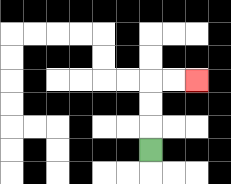{'start': '[6, 6]', 'end': '[8, 3]', 'path_directions': 'U,U,U,R,R', 'path_coordinates': '[[6, 6], [6, 5], [6, 4], [6, 3], [7, 3], [8, 3]]'}